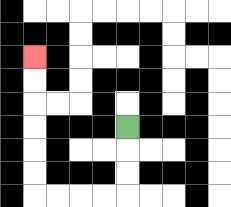{'start': '[5, 5]', 'end': '[1, 2]', 'path_directions': 'D,D,D,L,L,L,L,U,U,U,U,U,U', 'path_coordinates': '[[5, 5], [5, 6], [5, 7], [5, 8], [4, 8], [3, 8], [2, 8], [1, 8], [1, 7], [1, 6], [1, 5], [1, 4], [1, 3], [1, 2]]'}